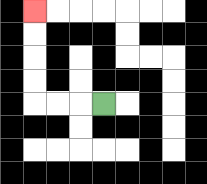{'start': '[4, 4]', 'end': '[1, 0]', 'path_directions': 'L,L,L,U,U,U,U', 'path_coordinates': '[[4, 4], [3, 4], [2, 4], [1, 4], [1, 3], [1, 2], [1, 1], [1, 0]]'}